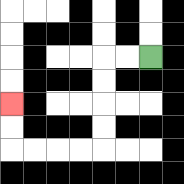{'start': '[6, 2]', 'end': '[0, 4]', 'path_directions': 'L,L,D,D,D,D,L,L,L,L,U,U', 'path_coordinates': '[[6, 2], [5, 2], [4, 2], [4, 3], [4, 4], [4, 5], [4, 6], [3, 6], [2, 6], [1, 6], [0, 6], [0, 5], [0, 4]]'}